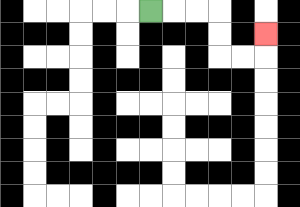{'start': '[6, 0]', 'end': '[11, 1]', 'path_directions': 'R,R,R,D,D,R,R,U', 'path_coordinates': '[[6, 0], [7, 0], [8, 0], [9, 0], [9, 1], [9, 2], [10, 2], [11, 2], [11, 1]]'}